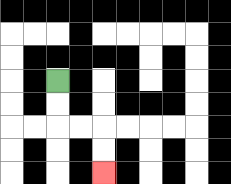{'start': '[2, 3]', 'end': '[4, 7]', 'path_directions': 'D,D,R,R,D,D', 'path_coordinates': '[[2, 3], [2, 4], [2, 5], [3, 5], [4, 5], [4, 6], [4, 7]]'}